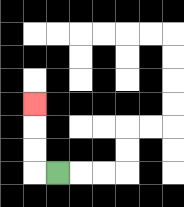{'start': '[2, 7]', 'end': '[1, 4]', 'path_directions': 'L,U,U,U', 'path_coordinates': '[[2, 7], [1, 7], [1, 6], [1, 5], [1, 4]]'}